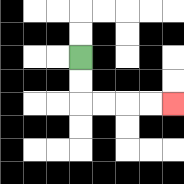{'start': '[3, 2]', 'end': '[7, 4]', 'path_directions': 'D,D,R,R,R,R', 'path_coordinates': '[[3, 2], [3, 3], [3, 4], [4, 4], [5, 4], [6, 4], [7, 4]]'}